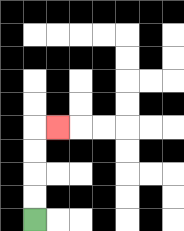{'start': '[1, 9]', 'end': '[2, 5]', 'path_directions': 'U,U,U,U,R', 'path_coordinates': '[[1, 9], [1, 8], [1, 7], [1, 6], [1, 5], [2, 5]]'}